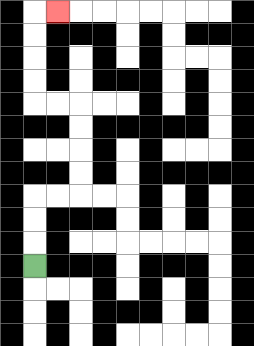{'start': '[1, 11]', 'end': '[2, 0]', 'path_directions': 'U,U,U,R,R,U,U,U,U,L,L,U,U,U,U,R', 'path_coordinates': '[[1, 11], [1, 10], [1, 9], [1, 8], [2, 8], [3, 8], [3, 7], [3, 6], [3, 5], [3, 4], [2, 4], [1, 4], [1, 3], [1, 2], [1, 1], [1, 0], [2, 0]]'}